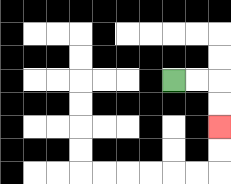{'start': '[7, 3]', 'end': '[9, 5]', 'path_directions': 'R,R,D,D', 'path_coordinates': '[[7, 3], [8, 3], [9, 3], [9, 4], [9, 5]]'}